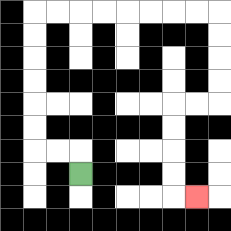{'start': '[3, 7]', 'end': '[8, 8]', 'path_directions': 'U,L,L,U,U,U,U,U,U,R,R,R,R,R,R,R,R,D,D,D,D,L,L,D,D,D,D,R', 'path_coordinates': '[[3, 7], [3, 6], [2, 6], [1, 6], [1, 5], [1, 4], [1, 3], [1, 2], [1, 1], [1, 0], [2, 0], [3, 0], [4, 0], [5, 0], [6, 0], [7, 0], [8, 0], [9, 0], [9, 1], [9, 2], [9, 3], [9, 4], [8, 4], [7, 4], [7, 5], [7, 6], [7, 7], [7, 8], [8, 8]]'}